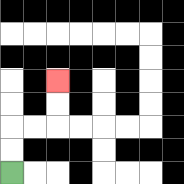{'start': '[0, 7]', 'end': '[2, 3]', 'path_directions': 'U,U,R,R,U,U', 'path_coordinates': '[[0, 7], [0, 6], [0, 5], [1, 5], [2, 5], [2, 4], [2, 3]]'}